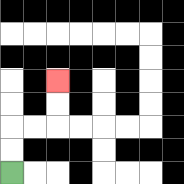{'start': '[0, 7]', 'end': '[2, 3]', 'path_directions': 'U,U,R,R,U,U', 'path_coordinates': '[[0, 7], [0, 6], [0, 5], [1, 5], [2, 5], [2, 4], [2, 3]]'}